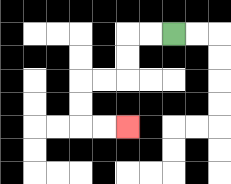{'start': '[7, 1]', 'end': '[5, 5]', 'path_directions': 'L,L,D,D,L,L,D,D,R,R', 'path_coordinates': '[[7, 1], [6, 1], [5, 1], [5, 2], [5, 3], [4, 3], [3, 3], [3, 4], [3, 5], [4, 5], [5, 5]]'}